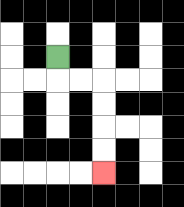{'start': '[2, 2]', 'end': '[4, 7]', 'path_directions': 'D,R,R,D,D,D,D', 'path_coordinates': '[[2, 2], [2, 3], [3, 3], [4, 3], [4, 4], [4, 5], [4, 6], [4, 7]]'}